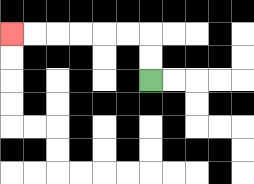{'start': '[6, 3]', 'end': '[0, 1]', 'path_directions': 'U,U,L,L,L,L,L,L', 'path_coordinates': '[[6, 3], [6, 2], [6, 1], [5, 1], [4, 1], [3, 1], [2, 1], [1, 1], [0, 1]]'}